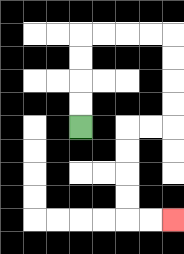{'start': '[3, 5]', 'end': '[7, 9]', 'path_directions': 'U,U,U,U,R,R,R,R,D,D,D,D,L,L,D,D,D,D,R,R', 'path_coordinates': '[[3, 5], [3, 4], [3, 3], [3, 2], [3, 1], [4, 1], [5, 1], [6, 1], [7, 1], [7, 2], [7, 3], [7, 4], [7, 5], [6, 5], [5, 5], [5, 6], [5, 7], [5, 8], [5, 9], [6, 9], [7, 9]]'}